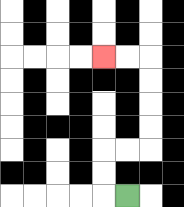{'start': '[5, 8]', 'end': '[4, 2]', 'path_directions': 'L,U,U,R,R,U,U,U,U,L,L', 'path_coordinates': '[[5, 8], [4, 8], [4, 7], [4, 6], [5, 6], [6, 6], [6, 5], [6, 4], [6, 3], [6, 2], [5, 2], [4, 2]]'}